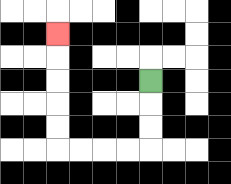{'start': '[6, 3]', 'end': '[2, 1]', 'path_directions': 'D,D,D,L,L,L,L,U,U,U,U,U', 'path_coordinates': '[[6, 3], [6, 4], [6, 5], [6, 6], [5, 6], [4, 6], [3, 6], [2, 6], [2, 5], [2, 4], [2, 3], [2, 2], [2, 1]]'}